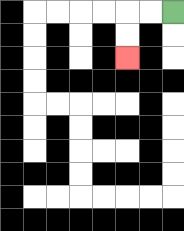{'start': '[7, 0]', 'end': '[5, 2]', 'path_directions': 'L,L,D,D', 'path_coordinates': '[[7, 0], [6, 0], [5, 0], [5, 1], [5, 2]]'}